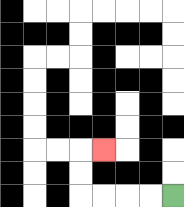{'start': '[7, 8]', 'end': '[4, 6]', 'path_directions': 'L,L,L,L,U,U,R', 'path_coordinates': '[[7, 8], [6, 8], [5, 8], [4, 8], [3, 8], [3, 7], [3, 6], [4, 6]]'}